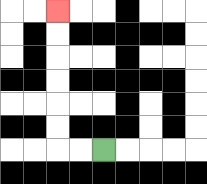{'start': '[4, 6]', 'end': '[2, 0]', 'path_directions': 'L,L,U,U,U,U,U,U', 'path_coordinates': '[[4, 6], [3, 6], [2, 6], [2, 5], [2, 4], [2, 3], [2, 2], [2, 1], [2, 0]]'}